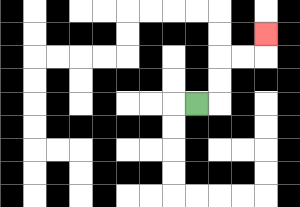{'start': '[8, 4]', 'end': '[11, 1]', 'path_directions': 'R,U,U,R,R,U', 'path_coordinates': '[[8, 4], [9, 4], [9, 3], [9, 2], [10, 2], [11, 2], [11, 1]]'}